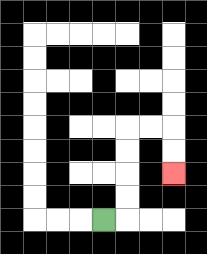{'start': '[4, 9]', 'end': '[7, 7]', 'path_directions': 'R,U,U,U,U,R,R,D,D', 'path_coordinates': '[[4, 9], [5, 9], [5, 8], [5, 7], [5, 6], [5, 5], [6, 5], [7, 5], [7, 6], [7, 7]]'}